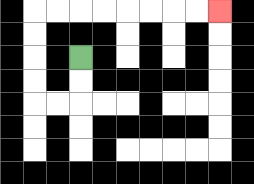{'start': '[3, 2]', 'end': '[9, 0]', 'path_directions': 'D,D,L,L,U,U,U,U,R,R,R,R,R,R,R,R', 'path_coordinates': '[[3, 2], [3, 3], [3, 4], [2, 4], [1, 4], [1, 3], [1, 2], [1, 1], [1, 0], [2, 0], [3, 0], [4, 0], [5, 0], [6, 0], [7, 0], [8, 0], [9, 0]]'}